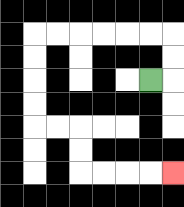{'start': '[6, 3]', 'end': '[7, 7]', 'path_directions': 'R,U,U,L,L,L,L,L,L,D,D,D,D,R,R,D,D,R,R,R,R', 'path_coordinates': '[[6, 3], [7, 3], [7, 2], [7, 1], [6, 1], [5, 1], [4, 1], [3, 1], [2, 1], [1, 1], [1, 2], [1, 3], [1, 4], [1, 5], [2, 5], [3, 5], [3, 6], [3, 7], [4, 7], [5, 7], [6, 7], [7, 7]]'}